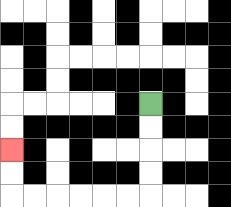{'start': '[6, 4]', 'end': '[0, 6]', 'path_directions': 'D,D,D,D,L,L,L,L,L,L,U,U', 'path_coordinates': '[[6, 4], [6, 5], [6, 6], [6, 7], [6, 8], [5, 8], [4, 8], [3, 8], [2, 8], [1, 8], [0, 8], [0, 7], [0, 6]]'}